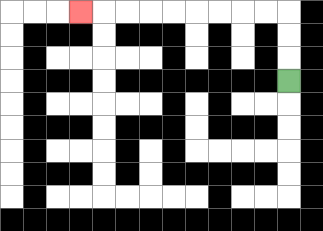{'start': '[12, 3]', 'end': '[3, 0]', 'path_directions': 'U,U,U,L,L,L,L,L,L,L,L,L', 'path_coordinates': '[[12, 3], [12, 2], [12, 1], [12, 0], [11, 0], [10, 0], [9, 0], [8, 0], [7, 0], [6, 0], [5, 0], [4, 0], [3, 0]]'}